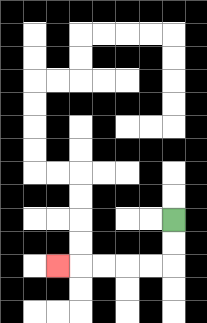{'start': '[7, 9]', 'end': '[2, 11]', 'path_directions': 'D,D,L,L,L,L,L', 'path_coordinates': '[[7, 9], [7, 10], [7, 11], [6, 11], [5, 11], [4, 11], [3, 11], [2, 11]]'}